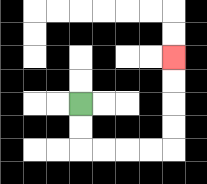{'start': '[3, 4]', 'end': '[7, 2]', 'path_directions': 'D,D,R,R,R,R,U,U,U,U', 'path_coordinates': '[[3, 4], [3, 5], [3, 6], [4, 6], [5, 6], [6, 6], [7, 6], [7, 5], [7, 4], [7, 3], [7, 2]]'}